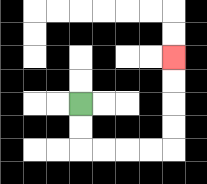{'start': '[3, 4]', 'end': '[7, 2]', 'path_directions': 'D,D,R,R,R,R,U,U,U,U', 'path_coordinates': '[[3, 4], [3, 5], [3, 6], [4, 6], [5, 6], [6, 6], [7, 6], [7, 5], [7, 4], [7, 3], [7, 2]]'}